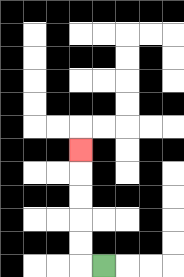{'start': '[4, 11]', 'end': '[3, 6]', 'path_directions': 'L,U,U,U,U,U', 'path_coordinates': '[[4, 11], [3, 11], [3, 10], [3, 9], [3, 8], [3, 7], [3, 6]]'}